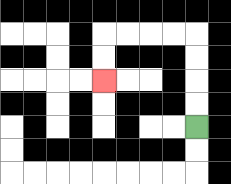{'start': '[8, 5]', 'end': '[4, 3]', 'path_directions': 'U,U,U,U,L,L,L,L,D,D', 'path_coordinates': '[[8, 5], [8, 4], [8, 3], [8, 2], [8, 1], [7, 1], [6, 1], [5, 1], [4, 1], [4, 2], [4, 3]]'}